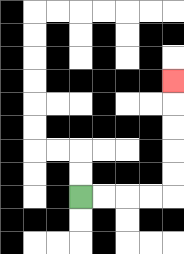{'start': '[3, 8]', 'end': '[7, 3]', 'path_directions': 'R,R,R,R,U,U,U,U,U', 'path_coordinates': '[[3, 8], [4, 8], [5, 8], [6, 8], [7, 8], [7, 7], [7, 6], [7, 5], [7, 4], [7, 3]]'}